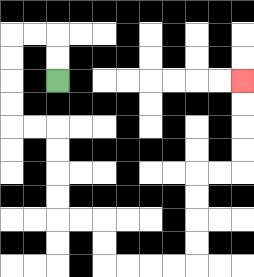{'start': '[2, 3]', 'end': '[10, 3]', 'path_directions': 'U,U,L,L,D,D,D,D,R,R,D,D,D,D,R,R,D,D,R,R,R,R,U,U,U,U,R,R,U,U,U,U', 'path_coordinates': '[[2, 3], [2, 2], [2, 1], [1, 1], [0, 1], [0, 2], [0, 3], [0, 4], [0, 5], [1, 5], [2, 5], [2, 6], [2, 7], [2, 8], [2, 9], [3, 9], [4, 9], [4, 10], [4, 11], [5, 11], [6, 11], [7, 11], [8, 11], [8, 10], [8, 9], [8, 8], [8, 7], [9, 7], [10, 7], [10, 6], [10, 5], [10, 4], [10, 3]]'}